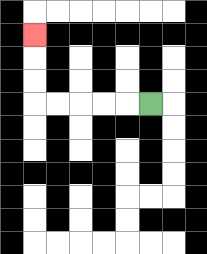{'start': '[6, 4]', 'end': '[1, 1]', 'path_directions': 'L,L,L,L,L,U,U,U', 'path_coordinates': '[[6, 4], [5, 4], [4, 4], [3, 4], [2, 4], [1, 4], [1, 3], [1, 2], [1, 1]]'}